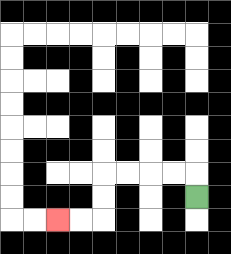{'start': '[8, 8]', 'end': '[2, 9]', 'path_directions': 'U,L,L,L,L,D,D,L,L', 'path_coordinates': '[[8, 8], [8, 7], [7, 7], [6, 7], [5, 7], [4, 7], [4, 8], [4, 9], [3, 9], [2, 9]]'}